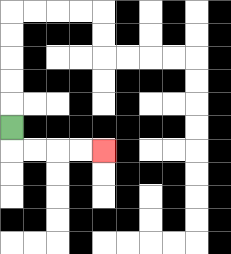{'start': '[0, 5]', 'end': '[4, 6]', 'path_directions': 'D,R,R,R,R', 'path_coordinates': '[[0, 5], [0, 6], [1, 6], [2, 6], [3, 6], [4, 6]]'}